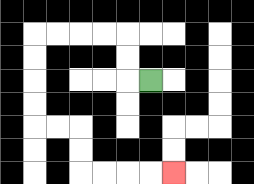{'start': '[6, 3]', 'end': '[7, 7]', 'path_directions': 'L,U,U,L,L,L,L,D,D,D,D,R,R,D,D,R,R,R,R', 'path_coordinates': '[[6, 3], [5, 3], [5, 2], [5, 1], [4, 1], [3, 1], [2, 1], [1, 1], [1, 2], [1, 3], [1, 4], [1, 5], [2, 5], [3, 5], [3, 6], [3, 7], [4, 7], [5, 7], [6, 7], [7, 7]]'}